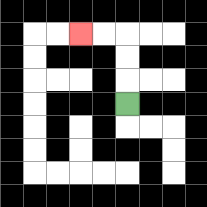{'start': '[5, 4]', 'end': '[3, 1]', 'path_directions': 'U,U,U,L,L', 'path_coordinates': '[[5, 4], [5, 3], [5, 2], [5, 1], [4, 1], [3, 1]]'}